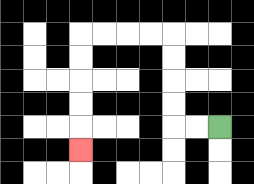{'start': '[9, 5]', 'end': '[3, 6]', 'path_directions': 'L,L,U,U,U,U,L,L,L,L,D,D,D,D,D', 'path_coordinates': '[[9, 5], [8, 5], [7, 5], [7, 4], [7, 3], [7, 2], [7, 1], [6, 1], [5, 1], [4, 1], [3, 1], [3, 2], [3, 3], [3, 4], [3, 5], [3, 6]]'}